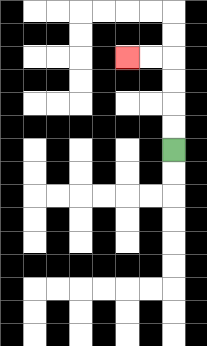{'start': '[7, 6]', 'end': '[5, 2]', 'path_directions': 'U,U,U,U,L,L', 'path_coordinates': '[[7, 6], [7, 5], [7, 4], [7, 3], [7, 2], [6, 2], [5, 2]]'}